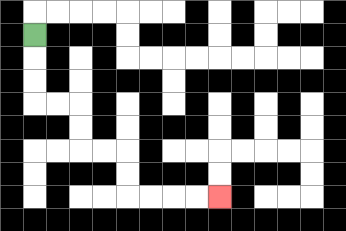{'start': '[1, 1]', 'end': '[9, 8]', 'path_directions': 'D,D,D,R,R,D,D,R,R,D,D,R,R,R,R', 'path_coordinates': '[[1, 1], [1, 2], [1, 3], [1, 4], [2, 4], [3, 4], [3, 5], [3, 6], [4, 6], [5, 6], [5, 7], [5, 8], [6, 8], [7, 8], [8, 8], [9, 8]]'}